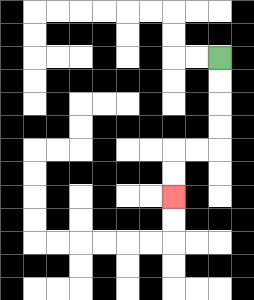{'start': '[9, 2]', 'end': '[7, 8]', 'path_directions': 'D,D,D,D,L,L,D,D', 'path_coordinates': '[[9, 2], [9, 3], [9, 4], [9, 5], [9, 6], [8, 6], [7, 6], [7, 7], [7, 8]]'}